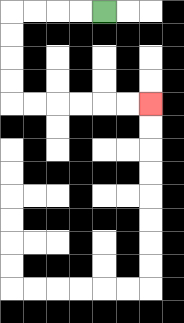{'start': '[4, 0]', 'end': '[6, 4]', 'path_directions': 'L,L,L,L,D,D,D,D,R,R,R,R,R,R', 'path_coordinates': '[[4, 0], [3, 0], [2, 0], [1, 0], [0, 0], [0, 1], [0, 2], [0, 3], [0, 4], [1, 4], [2, 4], [3, 4], [4, 4], [5, 4], [6, 4]]'}